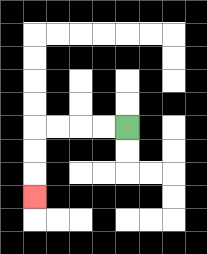{'start': '[5, 5]', 'end': '[1, 8]', 'path_directions': 'L,L,L,L,D,D,D', 'path_coordinates': '[[5, 5], [4, 5], [3, 5], [2, 5], [1, 5], [1, 6], [1, 7], [1, 8]]'}